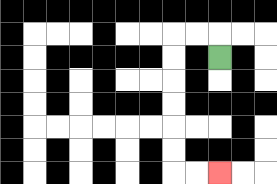{'start': '[9, 2]', 'end': '[9, 7]', 'path_directions': 'U,L,L,D,D,D,D,D,D,R,R', 'path_coordinates': '[[9, 2], [9, 1], [8, 1], [7, 1], [7, 2], [7, 3], [7, 4], [7, 5], [7, 6], [7, 7], [8, 7], [9, 7]]'}